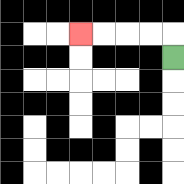{'start': '[7, 2]', 'end': '[3, 1]', 'path_directions': 'U,L,L,L,L', 'path_coordinates': '[[7, 2], [7, 1], [6, 1], [5, 1], [4, 1], [3, 1]]'}